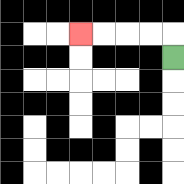{'start': '[7, 2]', 'end': '[3, 1]', 'path_directions': 'U,L,L,L,L', 'path_coordinates': '[[7, 2], [7, 1], [6, 1], [5, 1], [4, 1], [3, 1]]'}